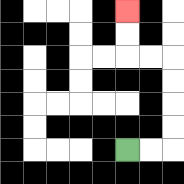{'start': '[5, 6]', 'end': '[5, 0]', 'path_directions': 'R,R,U,U,U,U,L,L,U,U', 'path_coordinates': '[[5, 6], [6, 6], [7, 6], [7, 5], [7, 4], [7, 3], [7, 2], [6, 2], [5, 2], [5, 1], [5, 0]]'}